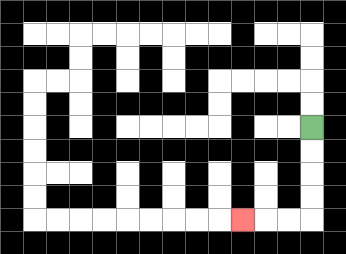{'start': '[13, 5]', 'end': '[10, 9]', 'path_directions': 'D,D,D,D,L,L,L', 'path_coordinates': '[[13, 5], [13, 6], [13, 7], [13, 8], [13, 9], [12, 9], [11, 9], [10, 9]]'}